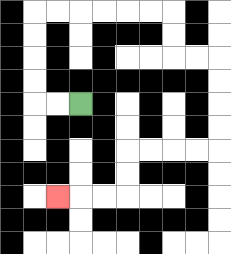{'start': '[3, 4]', 'end': '[2, 8]', 'path_directions': 'L,L,U,U,U,U,R,R,R,R,R,R,D,D,R,R,D,D,D,D,L,L,L,L,D,D,L,L,L', 'path_coordinates': '[[3, 4], [2, 4], [1, 4], [1, 3], [1, 2], [1, 1], [1, 0], [2, 0], [3, 0], [4, 0], [5, 0], [6, 0], [7, 0], [7, 1], [7, 2], [8, 2], [9, 2], [9, 3], [9, 4], [9, 5], [9, 6], [8, 6], [7, 6], [6, 6], [5, 6], [5, 7], [5, 8], [4, 8], [3, 8], [2, 8]]'}